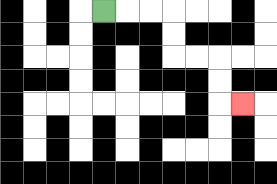{'start': '[4, 0]', 'end': '[10, 4]', 'path_directions': 'R,R,R,D,D,R,R,D,D,R', 'path_coordinates': '[[4, 0], [5, 0], [6, 0], [7, 0], [7, 1], [7, 2], [8, 2], [9, 2], [9, 3], [9, 4], [10, 4]]'}